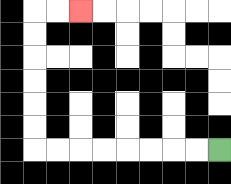{'start': '[9, 6]', 'end': '[3, 0]', 'path_directions': 'L,L,L,L,L,L,L,L,U,U,U,U,U,U,R,R', 'path_coordinates': '[[9, 6], [8, 6], [7, 6], [6, 6], [5, 6], [4, 6], [3, 6], [2, 6], [1, 6], [1, 5], [1, 4], [1, 3], [1, 2], [1, 1], [1, 0], [2, 0], [3, 0]]'}